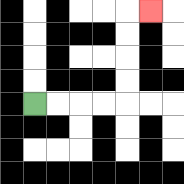{'start': '[1, 4]', 'end': '[6, 0]', 'path_directions': 'R,R,R,R,U,U,U,U,R', 'path_coordinates': '[[1, 4], [2, 4], [3, 4], [4, 4], [5, 4], [5, 3], [5, 2], [5, 1], [5, 0], [6, 0]]'}